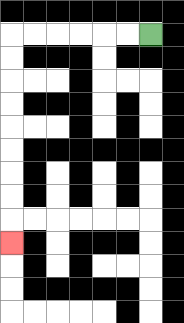{'start': '[6, 1]', 'end': '[0, 10]', 'path_directions': 'L,L,L,L,L,L,D,D,D,D,D,D,D,D,D', 'path_coordinates': '[[6, 1], [5, 1], [4, 1], [3, 1], [2, 1], [1, 1], [0, 1], [0, 2], [0, 3], [0, 4], [0, 5], [0, 6], [0, 7], [0, 8], [0, 9], [0, 10]]'}